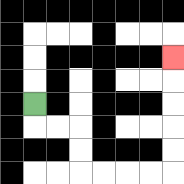{'start': '[1, 4]', 'end': '[7, 2]', 'path_directions': 'D,R,R,D,D,R,R,R,R,U,U,U,U,U', 'path_coordinates': '[[1, 4], [1, 5], [2, 5], [3, 5], [3, 6], [3, 7], [4, 7], [5, 7], [6, 7], [7, 7], [7, 6], [7, 5], [7, 4], [7, 3], [7, 2]]'}